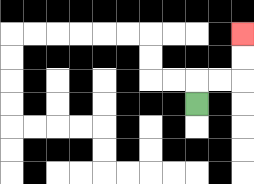{'start': '[8, 4]', 'end': '[10, 1]', 'path_directions': 'U,R,R,U,U', 'path_coordinates': '[[8, 4], [8, 3], [9, 3], [10, 3], [10, 2], [10, 1]]'}